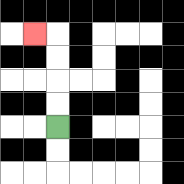{'start': '[2, 5]', 'end': '[1, 1]', 'path_directions': 'U,U,U,U,L', 'path_coordinates': '[[2, 5], [2, 4], [2, 3], [2, 2], [2, 1], [1, 1]]'}